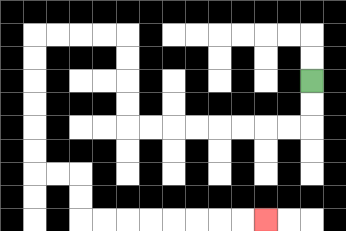{'start': '[13, 3]', 'end': '[11, 9]', 'path_directions': 'D,D,L,L,L,L,L,L,L,L,U,U,U,U,L,L,L,L,D,D,D,D,D,D,R,R,D,D,R,R,R,R,R,R,R,R', 'path_coordinates': '[[13, 3], [13, 4], [13, 5], [12, 5], [11, 5], [10, 5], [9, 5], [8, 5], [7, 5], [6, 5], [5, 5], [5, 4], [5, 3], [5, 2], [5, 1], [4, 1], [3, 1], [2, 1], [1, 1], [1, 2], [1, 3], [1, 4], [1, 5], [1, 6], [1, 7], [2, 7], [3, 7], [3, 8], [3, 9], [4, 9], [5, 9], [6, 9], [7, 9], [8, 9], [9, 9], [10, 9], [11, 9]]'}